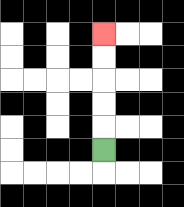{'start': '[4, 6]', 'end': '[4, 1]', 'path_directions': 'U,U,U,U,U', 'path_coordinates': '[[4, 6], [4, 5], [4, 4], [4, 3], [4, 2], [4, 1]]'}